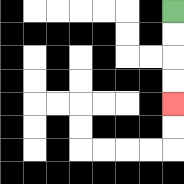{'start': '[7, 0]', 'end': '[7, 4]', 'path_directions': 'D,D,D,D', 'path_coordinates': '[[7, 0], [7, 1], [7, 2], [7, 3], [7, 4]]'}